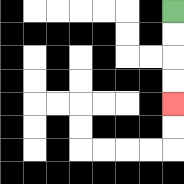{'start': '[7, 0]', 'end': '[7, 4]', 'path_directions': 'D,D,D,D', 'path_coordinates': '[[7, 0], [7, 1], [7, 2], [7, 3], [7, 4]]'}